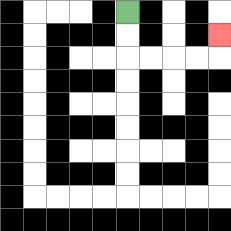{'start': '[5, 0]', 'end': '[9, 1]', 'path_directions': 'D,D,R,R,R,R,U', 'path_coordinates': '[[5, 0], [5, 1], [5, 2], [6, 2], [7, 2], [8, 2], [9, 2], [9, 1]]'}